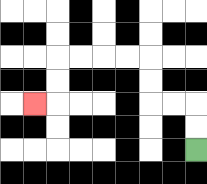{'start': '[8, 6]', 'end': '[1, 4]', 'path_directions': 'U,U,L,L,U,U,L,L,L,L,D,D,L', 'path_coordinates': '[[8, 6], [8, 5], [8, 4], [7, 4], [6, 4], [6, 3], [6, 2], [5, 2], [4, 2], [3, 2], [2, 2], [2, 3], [2, 4], [1, 4]]'}